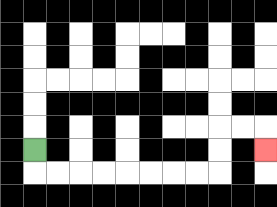{'start': '[1, 6]', 'end': '[11, 6]', 'path_directions': 'D,R,R,R,R,R,R,R,R,U,U,R,R,D', 'path_coordinates': '[[1, 6], [1, 7], [2, 7], [3, 7], [4, 7], [5, 7], [6, 7], [7, 7], [8, 7], [9, 7], [9, 6], [9, 5], [10, 5], [11, 5], [11, 6]]'}